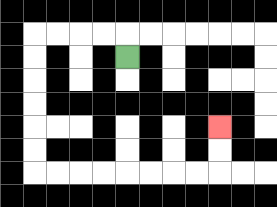{'start': '[5, 2]', 'end': '[9, 5]', 'path_directions': 'U,L,L,L,L,D,D,D,D,D,D,R,R,R,R,R,R,R,R,U,U', 'path_coordinates': '[[5, 2], [5, 1], [4, 1], [3, 1], [2, 1], [1, 1], [1, 2], [1, 3], [1, 4], [1, 5], [1, 6], [1, 7], [2, 7], [3, 7], [4, 7], [5, 7], [6, 7], [7, 7], [8, 7], [9, 7], [9, 6], [9, 5]]'}